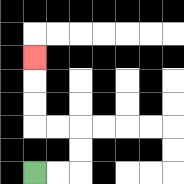{'start': '[1, 7]', 'end': '[1, 2]', 'path_directions': 'R,R,U,U,L,L,U,U,U', 'path_coordinates': '[[1, 7], [2, 7], [3, 7], [3, 6], [3, 5], [2, 5], [1, 5], [1, 4], [1, 3], [1, 2]]'}